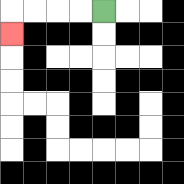{'start': '[4, 0]', 'end': '[0, 1]', 'path_directions': 'L,L,L,L,D', 'path_coordinates': '[[4, 0], [3, 0], [2, 0], [1, 0], [0, 0], [0, 1]]'}